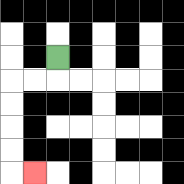{'start': '[2, 2]', 'end': '[1, 7]', 'path_directions': 'D,L,L,D,D,D,D,R', 'path_coordinates': '[[2, 2], [2, 3], [1, 3], [0, 3], [0, 4], [0, 5], [0, 6], [0, 7], [1, 7]]'}